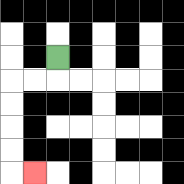{'start': '[2, 2]', 'end': '[1, 7]', 'path_directions': 'D,L,L,D,D,D,D,R', 'path_coordinates': '[[2, 2], [2, 3], [1, 3], [0, 3], [0, 4], [0, 5], [0, 6], [0, 7], [1, 7]]'}